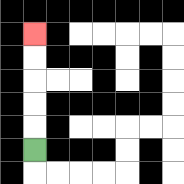{'start': '[1, 6]', 'end': '[1, 1]', 'path_directions': 'U,U,U,U,U', 'path_coordinates': '[[1, 6], [1, 5], [1, 4], [1, 3], [1, 2], [1, 1]]'}